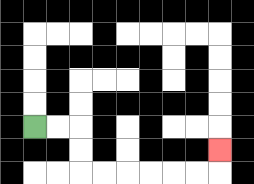{'start': '[1, 5]', 'end': '[9, 6]', 'path_directions': 'R,R,D,D,R,R,R,R,R,R,U', 'path_coordinates': '[[1, 5], [2, 5], [3, 5], [3, 6], [3, 7], [4, 7], [5, 7], [6, 7], [7, 7], [8, 7], [9, 7], [9, 6]]'}